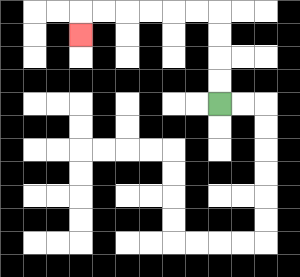{'start': '[9, 4]', 'end': '[3, 1]', 'path_directions': 'U,U,U,U,L,L,L,L,L,L,D', 'path_coordinates': '[[9, 4], [9, 3], [9, 2], [9, 1], [9, 0], [8, 0], [7, 0], [6, 0], [5, 0], [4, 0], [3, 0], [3, 1]]'}